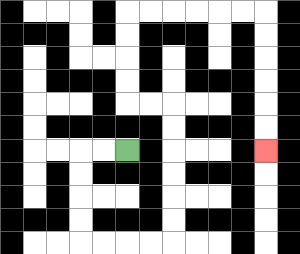{'start': '[5, 6]', 'end': '[11, 6]', 'path_directions': 'L,L,D,D,D,D,R,R,R,R,U,U,U,U,U,U,L,L,U,U,U,U,R,R,R,R,R,R,D,D,D,D,D,D', 'path_coordinates': '[[5, 6], [4, 6], [3, 6], [3, 7], [3, 8], [3, 9], [3, 10], [4, 10], [5, 10], [6, 10], [7, 10], [7, 9], [7, 8], [7, 7], [7, 6], [7, 5], [7, 4], [6, 4], [5, 4], [5, 3], [5, 2], [5, 1], [5, 0], [6, 0], [7, 0], [8, 0], [9, 0], [10, 0], [11, 0], [11, 1], [11, 2], [11, 3], [11, 4], [11, 5], [11, 6]]'}